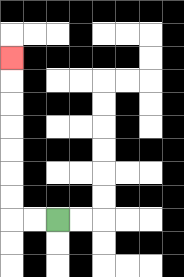{'start': '[2, 9]', 'end': '[0, 2]', 'path_directions': 'L,L,U,U,U,U,U,U,U', 'path_coordinates': '[[2, 9], [1, 9], [0, 9], [0, 8], [0, 7], [0, 6], [0, 5], [0, 4], [0, 3], [0, 2]]'}